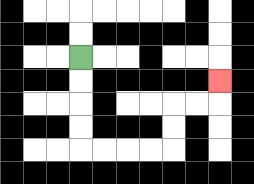{'start': '[3, 2]', 'end': '[9, 3]', 'path_directions': 'D,D,D,D,R,R,R,R,U,U,R,R,U', 'path_coordinates': '[[3, 2], [3, 3], [3, 4], [3, 5], [3, 6], [4, 6], [5, 6], [6, 6], [7, 6], [7, 5], [7, 4], [8, 4], [9, 4], [9, 3]]'}